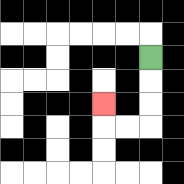{'start': '[6, 2]', 'end': '[4, 4]', 'path_directions': 'D,D,D,L,L,U', 'path_coordinates': '[[6, 2], [6, 3], [6, 4], [6, 5], [5, 5], [4, 5], [4, 4]]'}